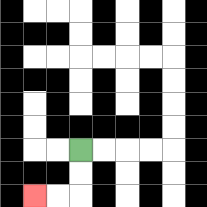{'start': '[3, 6]', 'end': '[1, 8]', 'path_directions': 'D,D,L,L', 'path_coordinates': '[[3, 6], [3, 7], [3, 8], [2, 8], [1, 8]]'}